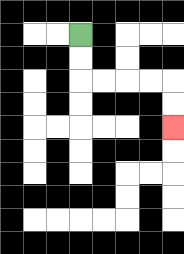{'start': '[3, 1]', 'end': '[7, 5]', 'path_directions': 'D,D,R,R,R,R,D,D', 'path_coordinates': '[[3, 1], [3, 2], [3, 3], [4, 3], [5, 3], [6, 3], [7, 3], [7, 4], [7, 5]]'}